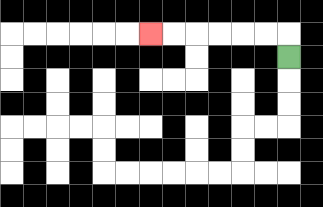{'start': '[12, 2]', 'end': '[6, 1]', 'path_directions': 'U,L,L,L,L,L,L', 'path_coordinates': '[[12, 2], [12, 1], [11, 1], [10, 1], [9, 1], [8, 1], [7, 1], [6, 1]]'}